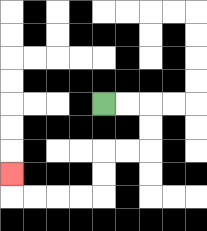{'start': '[4, 4]', 'end': '[0, 7]', 'path_directions': 'R,R,D,D,L,L,D,D,L,L,L,L,U', 'path_coordinates': '[[4, 4], [5, 4], [6, 4], [6, 5], [6, 6], [5, 6], [4, 6], [4, 7], [4, 8], [3, 8], [2, 8], [1, 8], [0, 8], [0, 7]]'}